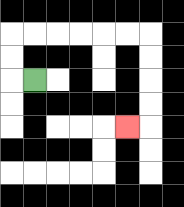{'start': '[1, 3]', 'end': '[5, 5]', 'path_directions': 'L,U,U,R,R,R,R,R,R,D,D,D,D,L', 'path_coordinates': '[[1, 3], [0, 3], [0, 2], [0, 1], [1, 1], [2, 1], [3, 1], [4, 1], [5, 1], [6, 1], [6, 2], [6, 3], [6, 4], [6, 5], [5, 5]]'}